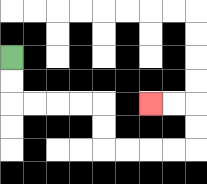{'start': '[0, 2]', 'end': '[6, 4]', 'path_directions': 'D,D,R,R,R,R,D,D,R,R,R,R,U,U,L,L', 'path_coordinates': '[[0, 2], [0, 3], [0, 4], [1, 4], [2, 4], [3, 4], [4, 4], [4, 5], [4, 6], [5, 6], [6, 6], [7, 6], [8, 6], [8, 5], [8, 4], [7, 4], [6, 4]]'}